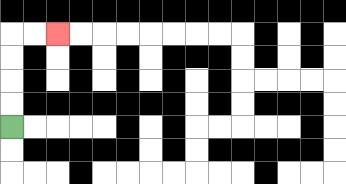{'start': '[0, 5]', 'end': '[2, 1]', 'path_directions': 'U,U,U,U,R,R', 'path_coordinates': '[[0, 5], [0, 4], [0, 3], [0, 2], [0, 1], [1, 1], [2, 1]]'}